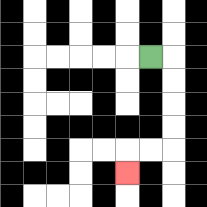{'start': '[6, 2]', 'end': '[5, 7]', 'path_directions': 'R,D,D,D,D,L,L,D', 'path_coordinates': '[[6, 2], [7, 2], [7, 3], [7, 4], [7, 5], [7, 6], [6, 6], [5, 6], [5, 7]]'}